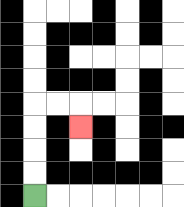{'start': '[1, 8]', 'end': '[3, 5]', 'path_directions': 'U,U,U,U,R,R,D', 'path_coordinates': '[[1, 8], [1, 7], [1, 6], [1, 5], [1, 4], [2, 4], [3, 4], [3, 5]]'}